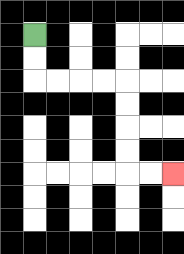{'start': '[1, 1]', 'end': '[7, 7]', 'path_directions': 'D,D,R,R,R,R,D,D,D,D,R,R', 'path_coordinates': '[[1, 1], [1, 2], [1, 3], [2, 3], [3, 3], [4, 3], [5, 3], [5, 4], [5, 5], [5, 6], [5, 7], [6, 7], [7, 7]]'}